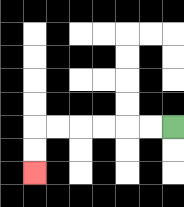{'start': '[7, 5]', 'end': '[1, 7]', 'path_directions': 'L,L,L,L,L,L,D,D', 'path_coordinates': '[[7, 5], [6, 5], [5, 5], [4, 5], [3, 5], [2, 5], [1, 5], [1, 6], [1, 7]]'}